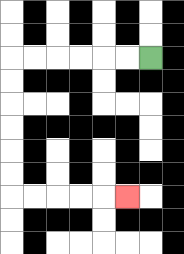{'start': '[6, 2]', 'end': '[5, 8]', 'path_directions': 'L,L,L,L,L,L,D,D,D,D,D,D,R,R,R,R,R', 'path_coordinates': '[[6, 2], [5, 2], [4, 2], [3, 2], [2, 2], [1, 2], [0, 2], [0, 3], [0, 4], [0, 5], [0, 6], [0, 7], [0, 8], [1, 8], [2, 8], [3, 8], [4, 8], [5, 8]]'}